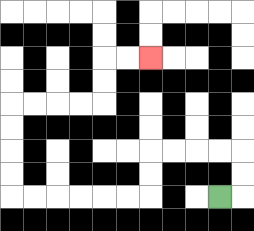{'start': '[9, 8]', 'end': '[6, 2]', 'path_directions': 'R,U,U,L,L,L,L,D,D,L,L,L,L,L,L,U,U,U,U,R,R,R,R,U,U,R,R', 'path_coordinates': '[[9, 8], [10, 8], [10, 7], [10, 6], [9, 6], [8, 6], [7, 6], [6, 6], [6, 7], [6, 8], [5, 8], [4, 8], [3, 8], [2, 8], [1, 8], [0, 8], [0, 7], [0, 6], [0, 5], [0, 4], [1, 4], [2, 4], [3, 4], [4, 4], [4, 3], [4, 2], [5, 2], [6, 2]]'}